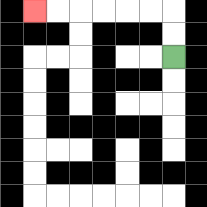{'start': '[7, 2]', 'end': '[1, 0]', 'path_directions': 'U,U,L,L,L,L,L,L', 'path_coordinates': '[[7, 2], [7, 1], [7, 0], [6, 0], [5, 0], [4, 0], [3, 0], [2, 0], [1, 0]]'}